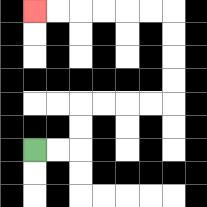{'start': '[1, 6]', 'end': '[1, 0]', 'path_directions': 'R,R,U,U,R,R,R,R,U,U,U,U,L,L,L,L,L,L', 'path_coordinates': '[[1, 6], [2, 6], [3, 6], [3, 5], [3, 4], [4, 4], [5, 4], [6, 4], [7, 4], [7, 3], [7, 2], [7, 1], [7, 0], [6, 0], [5, 0], [4, 0], [3, 0], [2, 0], [1, 0]]'}